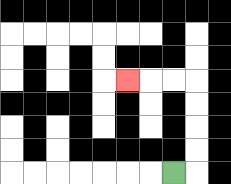{'start': '[7, 7]', 'end': '[5, 3]', 'path_directions': 'R,U,U,U,U,L,L,L', 'path_coordinates': '[[7, 7], [8, 7], [8, 6], [8, 5], [8, 4], [8, 3], [7, 3], [6, 3], [5, 3]]'}